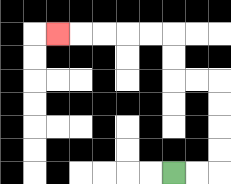{'start': '[7, 7]', 'end': '[2, 1]', 'path_directions': 'R,R,U,U,U,U,L,L,U,U,L,L,L,L,L', 'path_coordinates': '[[7, 7], [8, 7], [9, 7], [9, 6], [9, 5], [9, 4], [9, 3], [8, 3], [7, 3], [7, 2], [7, 1], [6, 1], [5, 1], [4, 1], [3, 1], [2, 1]]'}